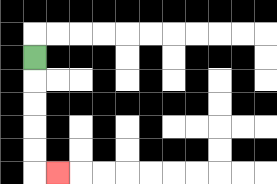{'start': '[1, 2]', 'end': '[2, 7]', 'path_directions': 'D,D,D,D,D,R', 'path_coordinates': '[[1, 2], [1, 3], [1, 4], [1, 5], [1, 6], [1, 7], [2, 7]]'}